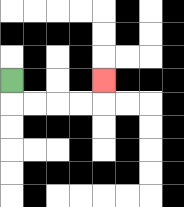{'start': '[0, 3]', 'end': '[4, 3]', 'path_directions': 'D,R,R,R,R,U', 'path_coordinates': '[[0, 3], [0, 4], [1, 4], [2, 4], [3, 4], [4, 4], [4, 3]]'}